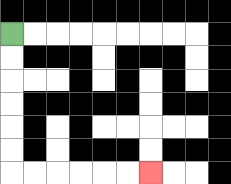{'start': '[0, 1]', 'end': '[6, 7]', 'path_directions': 'D,D,D,D,D,D,R,R,R,R,R,R', 'path_coordinates': '[[0, 1], [0, 2], [0, 3], [0, 4], [0, 5], [0, 6], [0, 7], [1, 7], [2, 7], [3, 7], [4, 7], [5, 7], [6, 7]]'}